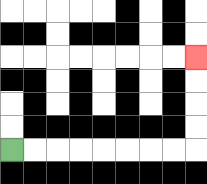{'start': '[0, 6]', 'end': '[8, 2]', 'path_directions': 'R,R,R,R,R,R,R,R,U,U,U,U', 'path_coordinates': '[[0, 6], [1, 6], [2, 6], [3, 6], [4, 6], [5, 6], [6, 6], [7, 6], [8, 6], [8, 5], [8, 4], [8, 3], [8, 2]]'}